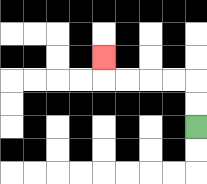{'start': '[8, 5]', 'end': '[4, 2]', 'path_directions': 'U,U,L,L,L,L,U', 'path_coordinates': '[[8, 5], [8, 4], [8, 3], [7, 3], [6, 3], [5, 3], [4, 3], [4, 2]]'}